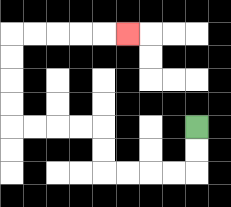{'start': '[8, 5]', 'end': '[5, 1]', 'path_directions': 'D,D,L,L,L,L,U,U,L,L,L,L,U,U,U,U,R,R,R,R,R', 'path_coordinates': '[[8, 5], [8, 6], [8, 7], [7, 7], [6, 7], [5, 7], [4, 7], [4, 6], [4, 5], [3, 5], [2, 5], [1, 5], [0, 5], [0, 4], [0, 3], [0, 2], [0, 1], [1, 1], [2, 1], [3, 1], [4, 1], [5, 1]]'}